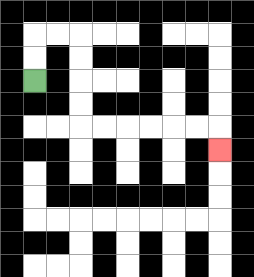{'start': '[1, 3]', 'end': '[9, 6]', 'path_directions': 'U,U,R,R,D,D,D,D,R,R,R,R,R,R,D', 'path_coordinates': '[[1, 3], [1, 2], [1, 1], [2, 1], [3, 1], [3, 2], [3, 3], [3, 4], [3, 5], [4, 5], [5, 5], [6, 5], [7, 5], [8, 5], [9, 5], [9, 6]]'}